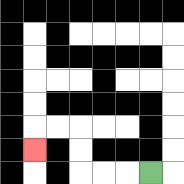{'start': '[6, 7]', 'end': '[1, 6]', 'path_directions': 'L,L,L,U,U,L,L,D', 'path_coordinates': '[[6, 7], [5, 7], [4, 7], [3, 7], [3, 6], [3, 5], [2, 5], [1, 5], [1, 6]]'}